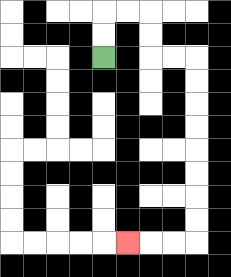{'start': '[4, 2]', 'end': '[5, 10]', 'path_directions': 'U,U,R,R,D,D,R,R,D,D,D,D,D,D,D,D,L,L,L', 'path_coordinates': '[[4, 2], [4, 1], [4, 0], [5, 0], [6, 0], [6, 1], [6, 2], [7, 2], [8, 2], [8, 3], [8, 4], [8, 5], [8, 6], [8, 7], [8, 8], [8, 9], [8, 10], [7, 10], [6, 10], [5, 10]]'}